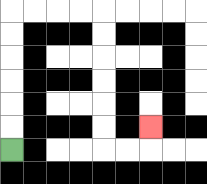{'start': '[0, 6]', 'end': '[6, 5]', 'path_directions': 'U,U,U,U,U,U,R,R,R,R,D,D,D,D,D,D,R,R,U', 'path_coordinates': '[[0, 6], [0, 5], [0, 4], [0, 3], [0, 2], [0, 1], [0, 0], [1, 0], [2, 0], [3, 0], [4, 0], [4, 1], [4, 2], [4, 3], [4, 4], [4, 5], [4, 6], [5, 6], [6, 6], [6, 5]]'}